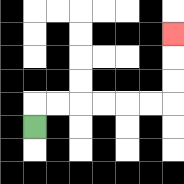{'start': '[1, 5]', 'end': '[7, 1]', 'path_directions': 'U,R,R,R,R,R,R,U,U,U', 'path_coordinates': '[[1, 5], [1, 4], [2, 4], [3, 4], [4, 4], [5, 4], [6, 4], [7, 4], [7, 3], [7, 2], [7, 1]]'}